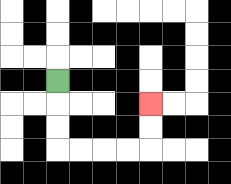{'start': '[2, 3]', 'end': '[6, 4]', 'path_directions': 'D,D,D,R,R,R,R,U,U', 'path_coordinates': '[[2, 3], [2, 4], [2, 5], [2, 6], [3, 6], [4, 6], [5, 6], [6, 6], [6, 5], [6, 4]]'}